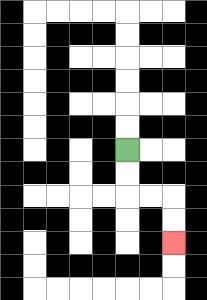{'start': '[5, 6]', 'end': '[7, 10]', 'path_directions': 'D,D,R,R,D,D', 'path_coordinates': '[[5, 6], [5, 7], [5, 8], [6, 8], [7, 8], [7, 9], [7, 10]]'}